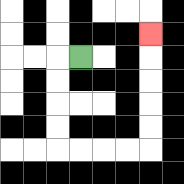{'start': '[3, 2]', 'end': '[6, 1]', 'path_directions': 'L,D,D,D,D,R,R,R,R,U,U,U,U,U', 'path_coordinates': '[[3, 2], [2, 2], [2, 3], [2, 4], [2, 5], [2, 6], [3, 6], [4, 6], [5, 6], [6, 6], [6, 5], [6, 4], [6, 3], [6, 2], [6, 1]]'}